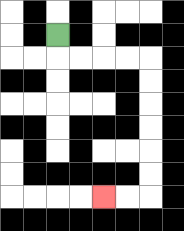{'start': '[2, 1]', 'end': '[4, 8]', 'path_directions': 'D,R,R,R,R,D,D,D,D,D,D,L,L', 'path_coordinates': '[[2, 1], [2, 2], [3, 2], [4, 2], [5, 2], [6, 2], [6, 3], [6, 4], [6, 5], [6, 6], [6, 7], [6, 8], [5, 8], [4, 8]]'}